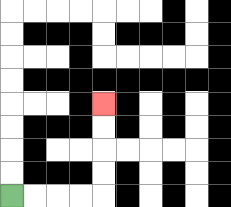{'start': '[0, 8]', 'end': '[4, 4]', 'path_directions': 'R,R,R,R,U,U,U,U', 'path_coordinates': '[[0, 8], [1, 8], [2, 8], [3, 8], [4, 8], [4, 7], [4, 6], [4, 5], [4, 4]]'}